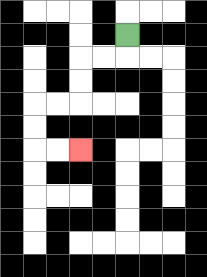{'start': '[5, 1]', 'end': '[3, 6]', 'path_directions': 'D,L,L,D,D,L,L,D,D,R,R', 'path_coordinates': '[[5, 1], [5, 2], [4, 2], [3, 2], [3, 3], [3, 4], [2, 4], [1, 4], [1, 5], [1, 6], [2, 6], [3, 6]]'}